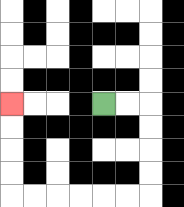{'start': '[4, 4]', 'end': '[0, 4]', 'path_directions': 'R,R,D,D,D,D,L,L,L,L,L,L,U,U,U,U', 'path_coordinates': '[[4, 4], [5, 4], [6, 4], [6, 5], [6, 6], [6, 7], [6, 8], [5, 8], [4, 8], [3, 8], [2, 8], [1, 8], [0, 8], [0, 7], [0, 6], [0, 5], [0, 4]]'}